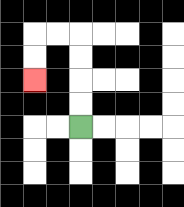{'start': '[3, 5]', 'end': '[1, 3]', 'path_directions': 'U,U,U,U,L,L,D,D', 'path_coordinates': '[[3, 5], [3, 4], [3, 3], [3, 2], [3, 1], [2, 1], [1, 1], [1, 2], [1, 3]]'}